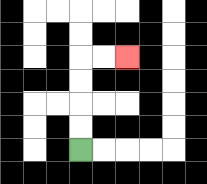{'start': '[3, 6]', 'end': '[5, 2]', 'path_directions': 'U,U,U,U,R,R', 'path_coordinates': '[[3, 6], [3, 5], [3, 4], [3, 3], [3, 2], [4, 2], [5, 2]]'}